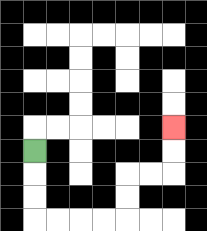{'start': '[1, 6]', 'end': '[7, 5]', 'path_directions': 'D,D,D,R,R,R,R,U,U,R,R,U,U', 'path_coordinates': '[[1, 6], [1, 7], [1, 8], [1, 9], [2, 9], [3, 9], [4, 9], [5, 9], [5, 8], [5, 7], [6, 7], [7, 7], [7, 6], [7, 5]]'}